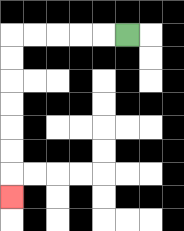{'start': '[5, 1]', 'end': '[0, 8]', 'path_directions': 'L,L,L,L,L,D,D,D,D,D,D,D', 'path_coordinates': '[[5, 1], [4, 1], [3, 1], [2, 1], [1, 1], [0, 1], [0, 2], [0, 3], [0, 4], [0, 5], [0, 6], [0, 7], [0, 8]]'}